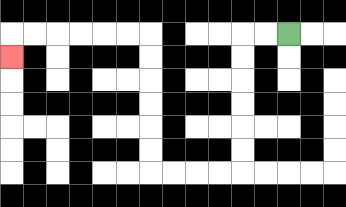{'start': '[12, 1]', 'end': '[0, 2]', 'path_directions': 'L,L,D,D,D,D,D,D,L,L,L,L,U,U,U,U,U,U,L,L,L,L,L,L,D', 'path_coordinates': '[[12, 1], [11, 1], [10, 1], [10, 2], [10, 3], [10, 4], [10, 5], [10, 6], [10, 7], [9, 7], [8, 7], [7, 7], [6, 7], [6, 6], [6, 5], [6, 4], [6, 3], [6, 2], [6, 1], [5, 1], [4, 1], [3, 1], [2, 1], [1, 1], [0, 1], [0, 2]]'}